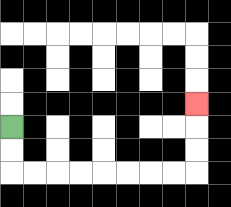{'start': '[0, 5]', 'end': '[8, 4]', 'path_directions': 'D,D,R,R,R,R,R,R,R,R,U,U,U', 'path_coordinates': '[[0, 5], [0, 6], [0, 7], [1, 7], [2, 7], [3, 7], [4, 7], [5, 7], [6, 7], [7, 7], [8, 7], [8, 6], [8, 5], [8, 4]]'}